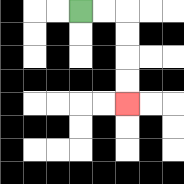{'start': '[3, 0]', 'end': '[5, 4]', 'path_directions': 'R,R,D,D,D,D', 'path_coordinates': '[[3, 0], [4, 0], [5, 0], [5, 1], [5, 2], [5, 3], [5, 4]]'}